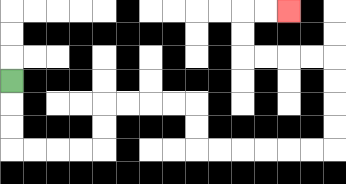{'start': '[0, 3]', 'end': '[12, 0]', 'path_directions': 'D,D,D,R,R,R,R,U,U,R,R,R,R,D,D,R,R,R,R,R,R,U,U,U,U,L,L,L,L,U,U,R,R', 'path_coordinates': '[[0, 3], [0, 4], [0, 5], [0, 6], [1, 6], [2, 6], [3, 6], [4, 6], [4, 5], [4, 4], [5, 4], [6, 4], [7, 4], [8, 4], [8, 5], [8, 6], [9, 6], [10, 6], [11, 6], [12, 6], [13, 6], [14, 6], [14, 5], [14, 4], [14, 3], [14, 2], [13, 2], [12, 2], [11, 2], [10, 2], [10, 1], [10, 0], [11, 0], [12, 0]]'}